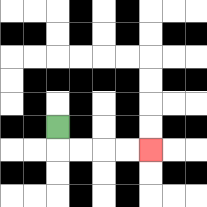{'start': '[2, 5]', 'end': '[6, 6]', 'path_directions': 'D,R,R,R,R', 'path_coordinates': '[[2, 5], [2, 6], [3, 6], [4, 6], [5, 6], [6, 6]]'}